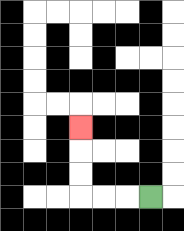{'start': '[6, 8]', 'end': '[3, 5]', 'path_directions': 'L,L,L,U,U,U', 'path_coordinates': '[[6, 8], [5, 8], [4, 8], [3, 8], [3, 7], [3, 6], [3, 5]]'}